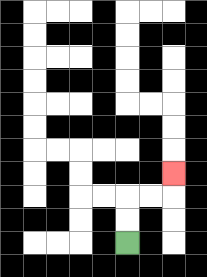{'start': '[5, 10]', 'end': '[7, 7]', 'path_directions': 'U,U,R,R,U', 'path_coordinates': '[[5, 10], [5, 9], [5, 8], [6, 8], [7, 8], [7, 7]]'}